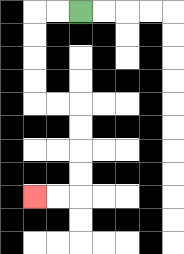{'start': '[3, 0]', 'end': '[1, 8]', 'path_directions': 'L,L,D,D,D,D,R,R,D,D,D,D,L,L', 'path_coordinates': '[[3, 0], [2, 0], [1, 0], [1, 1], [1, 2], [1, 3], [1, 4], [2, 4], [3, 4], [3, 5], [3, 6], [3, 7], [3, 8], [2, 8], [1, 8]]'}